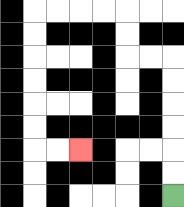{'start': '[7, 8]', 'end': '[3, 6]', 'path_directions': 'U,U,U,U,U,U,L,L,U,U,L,L,L,L,D,D,D,D,D,D,R,R', 'path_coordinates': '[[7, 8], [7, 7], [7, 6], [7, 5], [7, 4], [7, 3], [7, 2], [6, 2], [5, 2], [5, 1], [5, 0], [4, 0], [3, 0], [2, 0], [1, 0], [1, 1], [1, 2], [1, 3], [1, 4], [1, 5], [1, 6], [2, 6], [3, 6]]'}